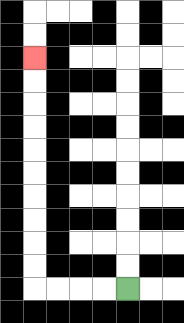{'start': '[5, 12]', 'end': '[1, 2]', 'path_directions': 'L,L,L,L,U,U,U,U,U,U,U,U,U,U', 'path_coordinates': '[[5, 12], [4, 12], [3, 12], [2, 12], [1, 12], [1, 11], [1, 10], [1, 9], [1, 8], [1, 7], [1, 6], [1, 5], [1, 4], [1, 3], [1, 2]]'}